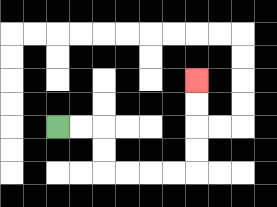{'start': '[2, 5]', 'end': '[8, 3]', 'path_directions': 'R,R,D,D,R,R,R,R,U,U,U,U', 'path_coordinates': '[[2, 5], [3, 5], [4, 5], [4, 6], [4, 7], [5, 7], [6, 7], [7, 7], [8, 7], [8, 6], [8, 5], [8, 4], [8, 3]]'}